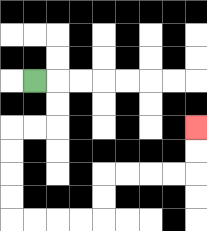{'start': '[1, 3]', 'end': '[8, 5]', 'path_directions': 'R,D,D,L,L,D,D,D,D,R,R,R,R,U,U,R,R,R,R,U,U', 'path_coordinates': '[[1, 3], [2, 3], [2, 4], [2, 5], [1, 5], [0, 5], [0, 6], [0, 7], [0, 8], [0, 9], [1, 9], [2, 9], [3, 9], [4, 9], [4, 8], [4, 7], [5, 7], [6, 7], [7, 7], [8, 7], [8, 6], [8, 5]]'}